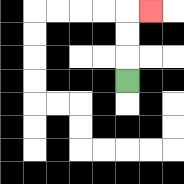{'start': '[5, 3]', 'end': '[6, 0]', 'path_directions': 'U,U,U,R', 'path_coordinates': '[[5, 3], [5, 2], [5, 1], [5, 0], [6, 0]]'}